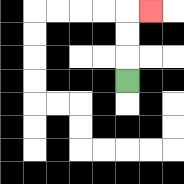{'start': '[5, 3]', 'end': '[6, 0]', 'path_directions': 'U,U,U,R', 'path_coordinates': '[[5, 3], [5, 2], [5, 1], [5, 0], [6, 0]]'}